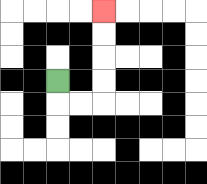{'start': '[2, 3]', 'end': '[4, 0]', 'path_directions': 'D,R,R,U,U,U,U', 'path_coordinates': '[[2, 3], [2, 4], [3, 4], [4, 4], [4, 3], [4, 2], [4, 1], [4, 0]]'}